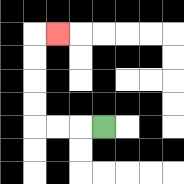{'start': '[4, 5]', 'end': '[2, 1]', 'path_directions': 'L,L,L,U,U,U,U,R', 'path_coordinates': '[[4, 5], [3, 5], [2, 5], [1, 5], [1, 4], [1, 3], [1, 2], [1, 1], [2, 1]]'}